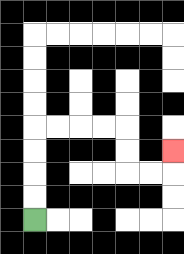{'start': '[1, 9]', 'end': '[7, 6]', 'path_directions': 'U,U,U,U,R,R,R,R,D,D,R,R,U', 'path_coordinates': '[[1, 9], [1, 8], [1, 7], [1, 6], [1, 5], [2, 5], [3, 5], [4, 5], [5, 5], [5, 6], [5, 7], [6, 7], [7, 7], [7, 6]]'}